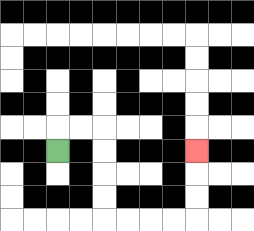{'start': '[2, 6]', 'end': '[8, 6]', 'path_directions': 'U,R,R,D,D,D,D,R,R,R,R,U,U,U', 'path_coordinates': '[[2, 6], [2, 5], [3, 5], [4, 5], [4, 6], [4, 7], [4, 8], [4, 9], [5, 9], [6, 9], [7, 9], [8, 9], [8, 8], [8, 7], [8, 6]]'}